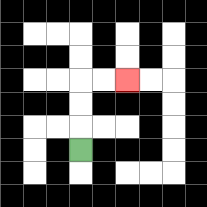{'start': '[3, 6]', 'end': '[5, 3]', 'path_directions': 'U,U,U,R,R', 'path_coordinates': '[[3, 6], [3, 5], [3, 4], [3, 3], [4, 3], [5, 3]]'}